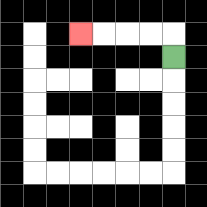{'start': '[7, 2]', 'end': '[3, 1]', 'path_directions': 'U,L,L,L,L', 'path_coordinates': '[[7, 2], [7, 1], [6, 1], [5, 1], [4, 1], [3, 1]]'}